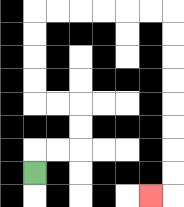{'start': '[1, 7]', 'end': '[6, 8]', 'path_directions': 'U,R,R,U,U,L,L,U,U,U,U,R,R,R,R,R,R,D,D,D,D,D,D,D,D,L', 'path_coordinates': '[[1, 7], [1, 6], [2, 6], [3, 6], [3, 5], [3, 4], [2, 4], [1, 4], [1, 3], [1, 2], [1, 1], [1, 0], [2, 0], [3, 0], [4, 0], [5, 0], [6, 0], [7, 0], [7, 1], [7, 2], [7, 3], [7, 4], [7, 5], [7, 6], [7, 7], [7, 8], [6, 8]]'}